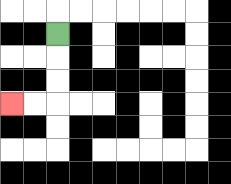{'start': '[2, 1]', 'end': '[0, 4]', 'path_directions': 'D,D,D,L,L', 'path_coordinates': '[[2, 1], [2, 2], [2, 3], [2, 4], [1, 4], [0, 4]]'}